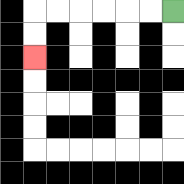{'start': '[7, 0]', 'end': '[1, 2]', 'path_directions': 'L,L,L,L,L,L,D,D', 'path_coordinates': '[[7, 0], [6, 0], [5, 0], [4, 0], [3, 0], [2, 0], [1, 0], [1, 1], [1, 2]]'}